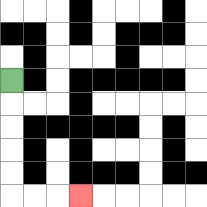{'start': '[0, 3]', 'end': '[3, 8]', 'path_directions': 'D,D,D,D,D,R,R,R', 'path_coordinates': '[[0, 3], [0, 4], [0, 5], [0, 6], [0, 7], [0, 8], [1, 8], [2, 8], [3, 8]]'}